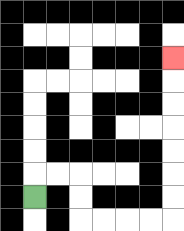{'start': '[1, 8]', 'end': '[7, 2]', 'path_directions': 'U,R,R,D,D,R,R,R,R,U,U,U,U,U,U,U', 'path_coordinates': '[[1, 8], [1, 7], [2, 7], [3, 7], [3, 8], [3, 9], [4, 9], [5, 9], [6, 9], [7, 9], [7, 8], [7, 7], [7, 6], [7, 5], [7, 4], [7, 3], [7, 2]]'}